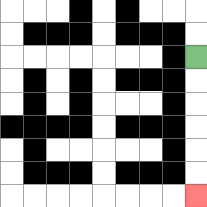{'start': '[8, 2]', 'end': '[8, 8]', 'path_directions': 'D,D,D,D,D,D', 'path_coordinates': '[[8, 2], [8, 3], [8, 4], [8, 5], [8, 6], [8, 7], [8, 8]]'}